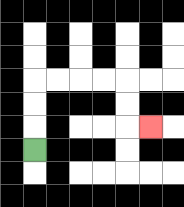{'start': '[1, 6]', 'end': '[6, 5]', 'path_directions': 'U,U,U,R,R,R,R,D,D,R', 'path_coordinates': '[[1, 6], [1, 5], [1, 4], [1, 3], [2, 3], [3, 3], [4, 3], [5, 3], [5, 4], [5, 5], [6, 5]]'}